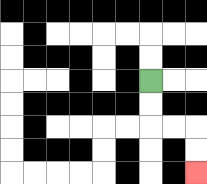{'start': '[6, 3]', 'end': '[8, 7]', 'path_directions': 'D,D,R,R,D,D', 'path_coordinates': '[[6, 3], [6, 4], [6, 5], [7, 5], [8, 5], [8, 6], [8, 7]]'}